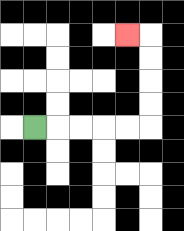{'start': '[1, 5]', 'end': '[5, 1]', 'path_directions': 'R,R,R,R,R,U,U,U,U,L', 'path_coordinates': '[[1, 5], [2, 5], [3, 5], [4, 5], [5, 5], [6, 5], [6, 4], [6, 3], [6, 2], [6, 1], [5, 1]]'}